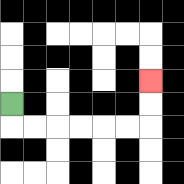{'start': '[0, 4]', 'end': '[6, 3]', 'path_directions': 'D,R,R,R,R,R,R,U,U', 'path_coordinates': '[[0, 4], [0, 5], [1, 5], [2, 5], [3, 5], [4, 5], [5, 5], [6, 5], [6, 4], [6, 3]]'}